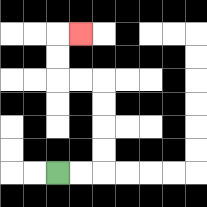{'start': '[2, 7]', 'end': '[3, 1]', 'path_directions': 'R,R,U,U,U,U,L,L,U,U,R', 'path_coordinates': '[[2, 7], [3, 7], [4, 7], [4, 6], [4, 5], [4, 4], [4, 3], [3, 3], [2, 3], [2, 2], [2, 1], [3, 1]]'}